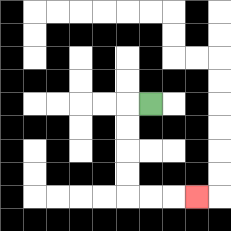{'start': '[6, 4]', 'end': '[8, 8]', 'path_directions': 'L,D,D,D,D,R,R,R', 'path_coordinates': '[[6, 4], [5, 4], [5, 5], [5, 6], [5, 7], [5, 8], [6, 8], [7, 8], [8, 8]]'}